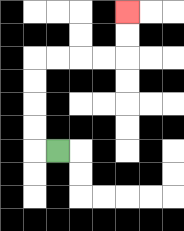{'start': '[2, 6]', 'end': '[5, 0]', 'path_directions': 'L,U,U,U,U,R,R,R,R,U,U', 'path_coordinates': '[[2, 6], [1, 6], [1, 5], [1, 4], [1, 3], [1, 2], [2, 2], [3, 2], [4, 2], [5, 2], [5, 1], [5, 0]]'}